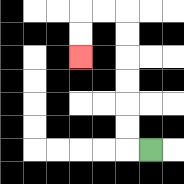{'start': '[6, 6]', 'end': '[3, 2]', 'path_directions': 'L,U,U,U,U,U,U,L,L,D,D', 'path_coordinates': '[[6, 6], [5, 6], [5, 5], [5, 4], [5, 3], [5, 2], [5, 1], [5, 0], [4, 0], [3, 0], [3, 1], [3, 2]]'}